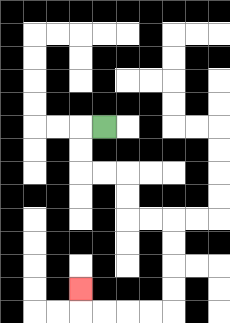{'start': '[4, 5]', 'end': '[3, 12]', 'path_directions': 'L,D,D,R,R,D,D,R,R,D,D,D,D,L,L,L,L,U', 'path_coordinates': '[[4, 5], [3, 5], [3, 6], [3, 7], [4, 7], [5, 7], [5, 8], [5, 9], [6, 9], [7, 9], [7, 10], [7, 11], [7, 12], [7, 13], [6, 13], [5, 13], [4, 13], [3, 13], [3, 12]]'}